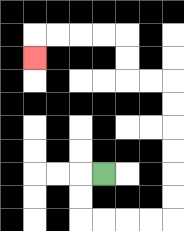{'start': '[4, 7]', 'end': '[1, 2]', 'path_directions': 'L,D,D,R,R,R,R,U,U,U,U,U,U,L,L,U,U,L,L,L,L,D', 'path_coordinates': '[[4, 7], [3, 7], [3, 8], [3, 9], [4, 9], [5, 9], [6, 9], [7, 9], [7, 8], [7, 7], [7, 6], [7, 5], [7, 4], [7, 3], [6, 3], [5, 3], [5, 2], [5, 1], [4, 1], [3, 1], [2, 1], [1, 1], [1, 2]]'}